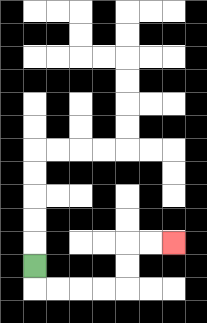{'start': '[1, 11]', 'end': '[7, 10]', 'path_directions': 'D,R,R,R,R,U,U,R,R', 'path_coordinates': '[[1, 11], [1, 12], [2, 12], [3, 12], [4, 12], [5, 12], [5, 11], [5, 10], [6, 10], [7, 10]]'}